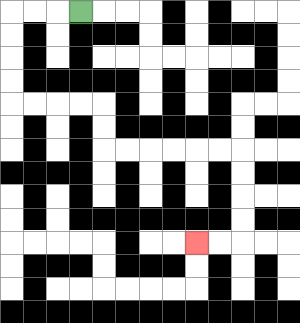{'start': '[3, 0]', 'end': '[8, 10]', 'path_directions': 'L,L,L,D,D,D,D,R,R,R,R,D,D,R,R,R,R,R,R,D,D,D,D,L,L', 'path_coordinates': '[[3, 0], [2, 0], [1, 0], [0, 0], [0, 1], [0, 2], [0, 3], [0, 4], [1, 4], [2, 4], [3, 4], [4, 4], [4, 5], [4, 6], [5, 6], [6, 6], [7, 6], [8, 6], [9, 6], [10, 6], [10, 7], [10, 8], [10, 9], [10, 10], [9, 10], [8, 10]]'}